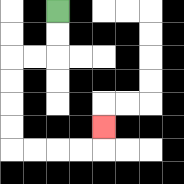{'start': '[2, 0]', 'end': '[4, 5]', 'path_directions': 'D,D,L,L,D,D,D,D,R,R,R,R,U', 'path_coordinates': '[[2, 0], [2, 1], [2, 2], [1, 2], [0, 2], [0, 3], [0, 4], [0, 5], [0, 6], [1, 6], [2, 6], [3, 6], [4, 6], [4, 5]]'}